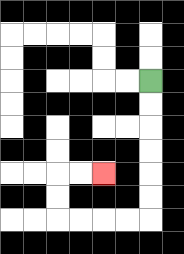{'start': '[6, 3]', 'end': '[4, 7]', 'path_directions': 'D,D,D,D,D,D,L,L,L,L,U,U,R,R', 'path_coordinates': '[[6, 3], [6, 4], [6, 5], [6, 6], [6, 7], [6, 8], [6, 9], [5, 9], [4, 9], [3, 9], [2, 9], [2, 8], [2, 7], [3, 7], [4, 7]]'}